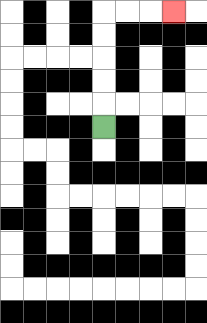{'start': '[4, 5]', 'end': '[7, 0]', 'path_directions': 'U,U,U,U,U,R,R,R', 'path_coordinates': '[[4, 5], [4, 4], [4, 3], [4, 2], [4, 1], [4, 0], [5, 0], [6, 0], [7, 0]]'}